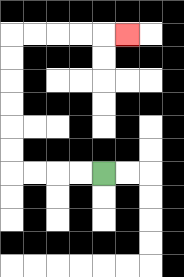{'start': '[4, 7]', 'end': '[5, 1]', 'path_directions': 'L,L,L,L,U,U,U,U,U,U,R,R,R,R,R', 'path_coordinates': '[[4, 7], [3, 7], [2, 7], [1, 7], [0, 7], [0, 6], [0, 5], [0, 4], [0, 3], [0, 2], [0, 1], [1, 1], [2, 1], [3, 1], [4, 1], [5, 1]]'}